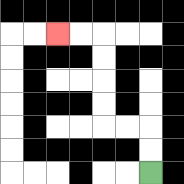{'start': '[6, 7]', 'end': '[2, 1]', 'path_directions': 'U,U,L,L,U,U,U,U,L,L', 'path_coordinates': '[[6, 7], [6, 6], [6, 5], [5, 5], [4, 5], [4, 4], [4, 3], [4, 2], [4, 1], [3, 1], [2, 1]]'}